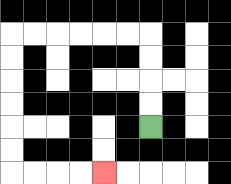{'start': '[6, 5]', 'end': '[4, 7]', 'path_directions': 'U,U,U,U,L,L,L,L,L,L,D,D,D,D,D,D,R,R,R,R', 'path_coordinates': '[[6, 5], [6, 4], [6, 3], [6, 2], [6, 1], [5, 1], [4, 1], [3, 1], [2, 1], [1, 1], [0, 1], [0, 2], [0, 3], [0, 4], [0, 5], [0, 6], [0, 7], [1, 7], [2, 7], [3, 7], [4, 7]]'}